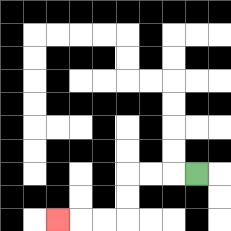{'start': '[8, 7]', 'end': '[2, 9]', 'path_directions': 'L,L,L,D,D,L,L,L', 'path_coordinates': '[[8, 7], [7, 7], [6, 7], [5, 7], [5, 8], [5, 9], [4, 9], [3, 9], [2, 9]]'}